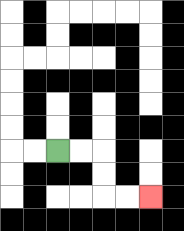{'start': '[2, 6]', 'end': '[6, 8]', 'path_directions': 'R,R,D,D,R,R', 'path_coordinates': '[[2, 6], [3, 6], [4, 6], [4, 7], [4, 8], [5, 8], [6, 8]]'}